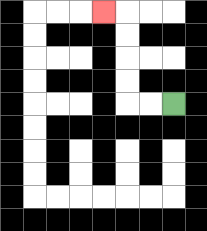{'start': '[7, 4]', 'end': '[4, 0]', 'path_directions': 'L,L,U,U,U,U,L', 'path_coordinates': '[[7, 4], [6, 4], [5, 4], [5, 3], [5, 2], [5, 1], [5, 0], [4, 0]]'}